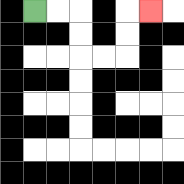{'start': '[1, 0]', 'end': '[6, 0]', 'path_directions': 'R,R,D,D,R,R,U,U,R', 'path_coordinates': '[[1, 0], [2, 0], [3, 0], [3, 1], [3, 2], [4, 2], [5, 2], [5, 1], [5, 0], [6, 0]]'}